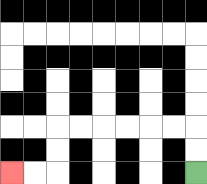{'start': '[8, 7]', 'end': '[0, 7]', 'path_directions': 'U,U,L,L,L,L,L,L,D,D,L,L', 'path_coordinates': '[[8, 7], [8, 6], [8, 5], [7, 5], [6, 5], [5, 5], [4, 5], [3, 5], [2, 5], [2, 6], [2, 7], [1, 7], [0, 7]]'}